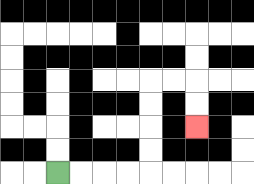{'start': '[2, 7]', 'end': '[8, 5]', 'path_directions': 'R,R,R,R,U,U,U,U,R,R,D,D', 'path_coordinates': '[[2, 7], [3, 7], [4, 7], [5, 7], [6, 7], [6, 6], [6, 5], [6, 4], [6, 3], [7, 3], [8, 3], [8, 4], [8, 5]]'}